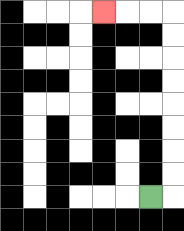{'start': '[6, 8]', 'end': '[4, 0]', 'path_directions': 'R,U,U,U,U,U,U,U,U,L,L,L', 'path_coordinates': '[[6, 8], [7, 8], [7, 7], [7, 6], [7, 5], [7, 4], [7, 3], [7, 2], [7, 1], [7, 0], [6, 0], [5, 0], [4, 0]]'}